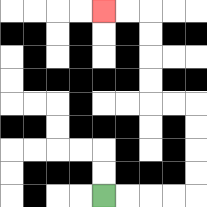{'start': '[4, 8]', 'end': '[4, 0]', 'path_directions': 'R,R,R,R,U,U,U,U,L,L,U,U,U,U,L,L', 'path_coordinates': '[[4, 8], [5, 8], [6, 8], [7, 8], [8, 8], [8, 7], [8, 6], [8, 5], [8, 4], [7, 4], [6, 4], [6, 3], [6, 2], [6, 1], [6, 0], [5, 0], [4, 0]]'}